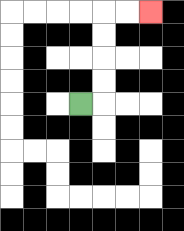{'start': '[3, 4]', 'end': '[6, 0]', 'path_directions': 'R,U,U,U,U,R,R', 'path_coordinates': '[[3, 4], [4, 4], [4, 3], [4, 2], [4, 1], [4, 0], [5, 0], [6, 0]]'}